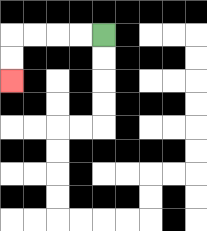{'start': '[4, 1]', 'end': '[0, 3]', 'path_directions': 'L,L,L,L,D,D', 'path_coordinates': '[[4, 1], [3, 1], [2, 1], [1, 1], [0, 1], [0, 2], [0, 3]]'}